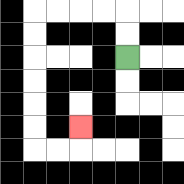{'start': '[5, 2]', 'end': '[3, 5]', 'path_directions': 'U,U,L,L,L,L,D,D,D,D,D,D,R,R,U', 'path_coordinates': '[[5, 2], [5, 1], [5, 0], [4, 0], [3, 0], [2, 0], [1, 0], [1, 1], [1, 2], [1, 3], [1, 4], [1, 5], [1, 6], [2, 6], [3, 6], [3, 5]]'}